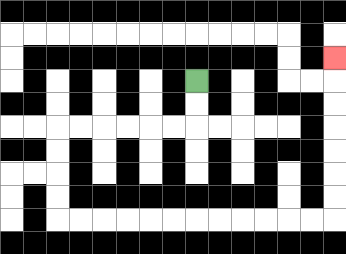{'start': '[8, 3]', 'end': '[14, 2]', 'path_directions': 'D,D,L,L,L,L,L,L,D,D,D,D,R,R,R,R,R,R,R,R,R,R,R,R,U,U,U,U,U,U,U', 'path_coordinates': '[[8, 3], [8, 4], [8, 5], [7, 5], [6, 5], [5, 5], [4, 5], [3, 5], [2, 5], [2, 6], [2, 7], [2, 8], [2, 9], [3, 9], [4, 9], [5, 9], [6, 9], [7, 9], [8, 9], [9, 9], [10, 9], [11, 9], [12, 9], [13, 9], [14, 9], [14, 8], [14, 7], [14, 6], [14, 5], [14, 4], [14, 3], [14, 2]]'}